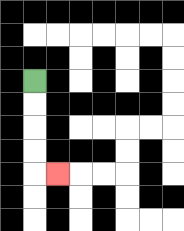{'start': '[1, 3]', 'end': '[2, 7]', 'path_directions': 'D,D,D,D,R', 'path_coordinates': '[[1, 3], [1, 4], [1, 5], [1, 6], [1, 7], [2, 7]]'}